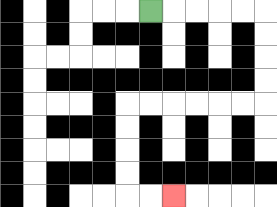{'start': '[6, 0]', 'end': '[7, 8]', 'path_directions': 'R,R,R,R,R,D,D,D,D,L,L,L,L,L,L,D,D,D,D,R,R', 'path_coordinates': '[[6, 0], [7, 0], [8, 0], [9, 0], [10, 0], [11, 0], [11, 1], [11, 2], [11, 3], [11, 4], [10, 4], [9, 4], [8, 4], [7, 4], [6, 4], [5, 4], [5, 5], [5, 6], [5, 7], [5, 8], [6, 8], [7, 8]]'}